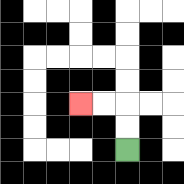{'start': '[5, 6]', 'end': '[3, 4]', 'path_directions': 'U,U,L,L', 'path_coordinates': '[[5, 6], [5, 5], [5, 4], [4, 4], [3, 4]]'}